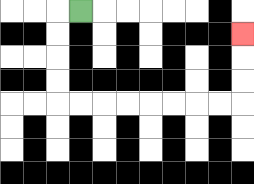{'start': '[3, 0]', 'end': '[10, 1]', 'path_directions': 'L,D,D,D,D,R,R,R,R,R,R,R,R,U,U,U', 'path_coordinates': '[[3, 0], [2, 0], [2, 1], [2, 2], [2, 3], [2, 4], [3, 4], [4, 4], [5, 4], [6, 4], [7, 4], [8, 4], [9, 4], [10, 4], [10, 3], [10, 2], [10, 1]]'}